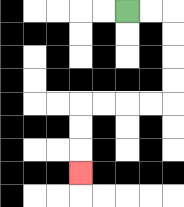{'start': '[5, 0]', 'end': '[3, 7]', 'path_directions': 'R,R,D,D,D,D,L,L,L,L,D,D,D', 'path_coordinates': '[[5, 0], [6, 0], [7, 0], [7, 1], [7, 2], [7, 3], [7, 4], [6, 4], [5, 4], [4, 4], [3, 4], [3, 5], [3, 6], [3, 7]]'}